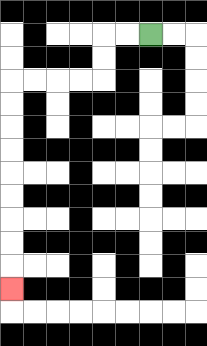{'start': '[6, 1]', 'end': '[0, 12]', 'path_directions': 'L,L,D,D,L,L,L,L,D,D,D,D,D,D,D,D,D', 'path_coordinates': '[[6, 1], [5, 1], [4, 1], [4, 2], [4, 3], [3, 3], [2, 3], [1, 3], [0, 3], [0, 4], [0, 5], [0, 6], [0, 7], [0, 8], [0, 9], [0, 10], [0, 11], [0, 12]]'}